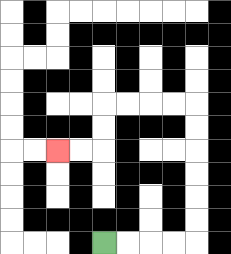{'start': '[4, 10]', 'end': '[2, 6]', 'path_directions': 'R,R,R,R,U,U,U,U,U,U,L,L,L,L,D,D,L,L', 'path_coordinates': '[[4, 10], [5, 10], [6, 10], [7, 10], [8, 10], [8, 9], [8, 8], [8, 7], [8, 6], [8, 5], [8, 4], [7, 4], [6, 4], [5, 4], [4, 4], [4, 5], [4, 6], [3, 6], [2, 6]]'}